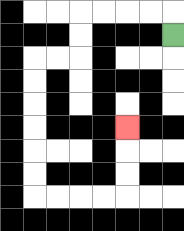{'start': '[7, 1]', 'end': '[5, 5]', 'path_directions': 'U,L,L,L,L,D,D,L,L,D,D,D,D,D,D,R,R,R,R,U,U,U', 'path_coordinates': '[[7, 1], [7, 0], [6, 0], [5, 0], [4, 0], [3, 0], [3, 1], [3, 2], [2, 2], [1, 2], [1, 3], [1, 4], [1, 5], [1, 6], [1, 7], [1, 8], [2, 8], [3, 8], [4, 8], [5, 8], [5, 7], [5, 6], [5, 5]]'}